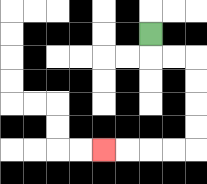{'start': '[6, 1]', 'end': '[4, 6]', 'path_directions': 'D,R,R,D,D,D,D,L,L,L,L', 'path_coordinates': '[[6, 1], [6, 2], [7, 2], [8, 2], [8, 3], [8, 4], [8, 5], [8, 6], [7, 6], [6, 6], [5, 6], [4, 6]]'}